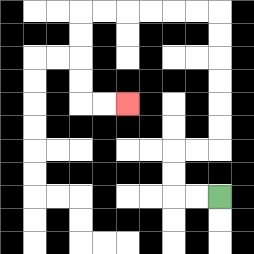{'start': '[9, 8]', 'end': '[5, 4]', 'path_directions': 'L,L,U,U,R,R,U,U,U,U,U,U,L,L,L,L,L,L,D,D,D,D,R,R', 'path_coordinates': '[[9, 8], [8, 8], [7, 8], [7, 7], [7, 6], [8, 6], [9, 6], [9, 5], [9, 4], [9, 3], [9, 2], [9, 1], [9, 0], [8, 0], [7, 0], [6, 0], [5, 0], [4, 0], [3, 0], [3, 1], [3, 2], [3, 3], [3, 4], [4, 4], [5, 4]]'}